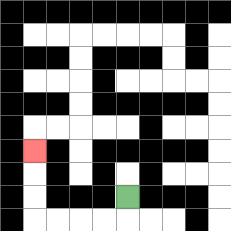{'start': '[5, 8]', 'end': '[1, 6]', 'path_directions': 'D,L,L,L,L,U,U,U', 'path_coordinates': '[[5, 8], [5, 9], [4, 9], [3, 9], [2, 9], [1, 9], [1, 8], [1, 7], [1, 6]]'}